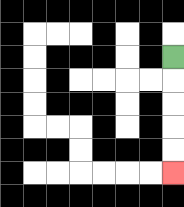{'start': '[7, 2]', 'end': '[7, 7]', 'path_directions': 'D,D,D,D,D', 'path_coordinates': '[[7, 2], [7, 3], [7, 4], [7, 5], [7, 6], [7, 7]]'}